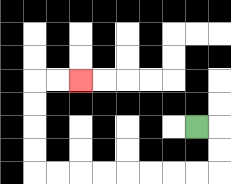{'start': '[8, 5]', 'end': '[3, 3]', 'path_directions': 'R,D,D,L,L,L,L,L,L,L,L,U,U,U,U,R,R', 'path_coordinates': '[[8, 5], [9, 5], [9, 6], [9, 7], [8, 7], [7, 7], [6, 7], [5, 7], [4, 7], [3, 7], [2, 7], [1, 7], [1, 6], [1, 5], [1, 4], [1, 3], [2, 3], [3, 3]]'}